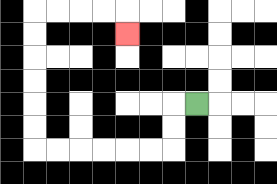{'start': '[8, 4]', 'end': '[5, 1]', 'path_directions': 'L,D,D,L,L,L,L,L,L,U,U,U,U,U,U,R,R,R,R,D', 'path_coordinates': '[[8, 4], [7, 4], [7, 5], [7, 6], [6, 6], [5, 6], [4, 6], [3, 6], [2, 6], [1, 6], [1, 5], [1, 4], [1, 3], [1, 2], [1, 1], [1, 0], [2, 0], [3, 0], [4, 0], [5, 0], [5, 1]]'}